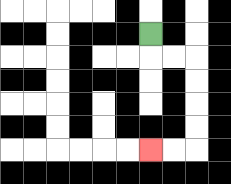{'start': '[6, 1]', 'end': '[6, 6]', 'path_directions': 'D,R,R,D,D,D,D,L,L', 'path_coordinates': '[[6, 1], [6, 2], [7, 2], [8, 2], [8, 3], [8, 4], [8, 5], [8, 6], [7, 6], [6, 6]]'}